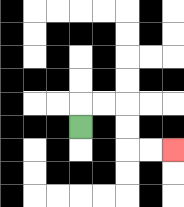{'start': '[3, 5]', 'end': '[7, 6]', 'path_directions': 'U,R,R,D,D,R,R', 'path_coordinates': '[[3, 5], [3, 4], [4, 4], [5, 4], [5, 5], [5, 6], [6, 6], [7, 6]]'}